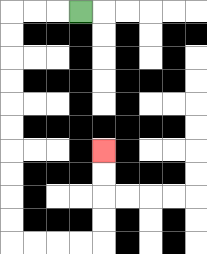{'start': '[3, 0]', 'end': '[4, 6]', 'path_directions': 'L,L,L,D,D,D,D,D,D,D,D,D,D,R,R,R,R,U,U,U,U', 'path_coordinates': '[[3, 0], [2, 0], [1, 0], [0, 0], [0, 1], [0, 2], [0, 3], [0, 4], [0, 5], [0, 6], [0, 7], [0, 8], [0, 9], [0, 10], [1, 10], [2, 10], [3, 10], [4, 10], [4, 9], [4, 8], [4, 7], [4, 6]]'}